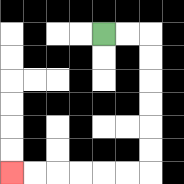{'start': '[4, 1]', 'end': '[0, 7]', 'path_directions': 'R,R,D,D,D,D,D,D,L,L,L,L,L,L', 'path_coordinates': '[[4, 1], [5, 1], [6, 1], [6, 2], [6, 3], [6, 4], [6, 5], [6, 6], [6, 7], [5, 7], [4, 7], [3, 7], [2, 7], [1, 7], [0, 7]]'}